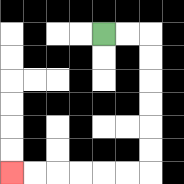{'start': '[4, 1]', 'end': '[0, 7]', 'path_directions': 'R,R,D,D,D,D,D,D,L,L,L,L,L,L', 'path_coordinates': '[[4, 1], [5, 1], [6, 1], [6, 2], [6, 3], [6, 4], [6, 5], [6, 6], [6, 7], [5, 7], [4, 7], [3, 7], [2, 7], [1, 7], [0, 7]]'}